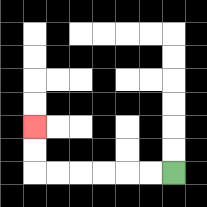{'start': '[7, 7]', 'end': '[1, 5]', 'path_directions': 'L,L,L,L,L,L,U,U', 'path_coordinates': '[[7, 7], [6, 7], [5, 7], [4, 7], [3, 7], [2, 7], [1, 7], [1, 6], [1, 5]]'}